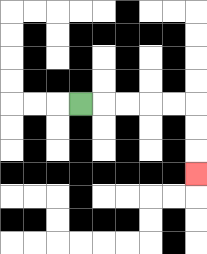{'start': '[3, 4]', 'end': '[8, 7]', 'path_directions': 'R,R,R,R,R,D,D,D', 'path_coordinates': '[[3, 4], [4, 4], [5, 4], [6, 4], [7, 4], [8, 4], [8, 5], [8, 6], [8, 7]]'}